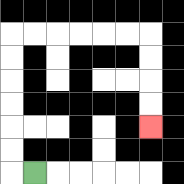{'start': '[1, 7]', 'end': '[6, 5]', 'path_directions': 'L,U,U,U,U,U,U,R,R,R,R,R,R,D,D,D,D', 'path_coordinates': '[[1, 7], [0, 7], [0, 6], [0, 5], [0, 4], [0, 3], [0, 2], [0, 1], [1, 1], [2, 1], [3, 1], [4, 1], [5, 1], [6, 1], [6, 2], [6, 3], [6, 4], [6, 5]]'}